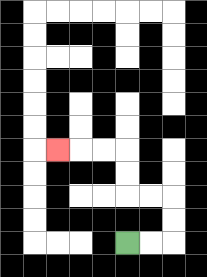{'start': '[5, 10]', 'end': '[2, 6]', 'path_directions': 'R,R,U,U,L,L,U,U,L,L,L', 'path_coordinates': '[[5, 10], [6, 10], [7, 10], [7, 9], [7, 8], [6, 8], [5, 8], [5, 7], [5, 6], [4, 6], [3, 6], [2, 6]]'}